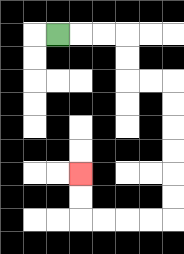{'start': '[2, 1]', 'end': '[3, 7]', 'path_directions': 'R,R,R,D,D,R,R,D,D,D,D,D,D,L,L,L,L,U,U', 'path_coordinates': '[[2, 1], [3, 1], [4, 1], [5, 1], [5, 2], [5, 3], [6, 3], [7, 3], [7, 4], [7, 5], [7, 6], [7, 7], [7, 8], [7, 9], [6, 9], [5, 9], [4, 9], [3, 9], [3, 8], [3, 7]]'}